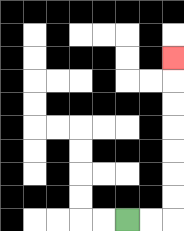{'start': '[5, 9]', 'end': '[7, 2]', 'path_directions': 'R,R,U,U,U,U,U,U,U', 'path_coordinates': '[[5, 9], [6, 9], [7, 9], [7, 8], [7, 7], [7, 6], [7, 5], [7, 4], [7, 3], [7, 2]]'}